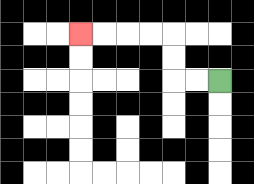{'start': '[9, 3]', 'end': '[3, 1]', 'path_directions': 'L,L,U,U,L,L,L,L', 'path_coordinates': '[[9, 3], [8, 3], [7, 3], [7, 2], [7, 1], [6, 1], [5, 1], [4, 1], [3, 1]]'}